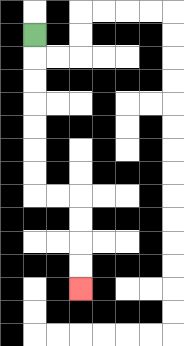{'start': '[1, 1]', 'end': '[3, 12]', 'path_directions': 'D,D,D,D,D,D,D,R,R,D,D,D,D', 'path_coordinates': '[[1, 1], [1, 2], [1, 3], [1, 4], [1, 5], [1, 6], [1, 7], [1, 8], [2, 8], [3, 8], [3, 9], [3, 10], [3, 11], [3, 12]]'}